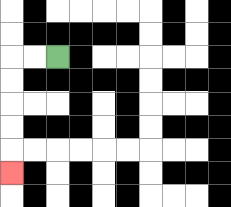{'start': '[2, 2]', 'end': '[0, 7]', 'path_directions': 'L,L,D,D,D,D,D', 'path_coordinates': '[[2, 2], [1, 2], [0, 2], [0, 3], [0, 4], [0, 5], [0, 6], [0, 7]]'}